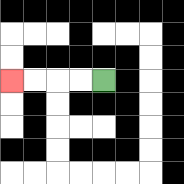{'start': '[4, 3]', 'end': '[0, 3]', 'path_directions': 'L,L,L,L', 'path_coordinates': '[[4, 3], [3, 3], [2, 3], [1, 3], [0, 3]]'}